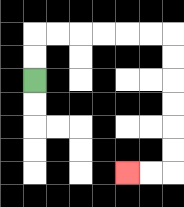{'start': '[1, 3]', 'end': '[5, 7]', 'path_directions': 'U,U,R,R,R,R,R,R,D,D,D,D,D,D,L,L', 'path_coordinates': '[[1, 3], [1, 2], [1, 1], [2, 1], [3, 1], [4, 1], [5, 1], [6, 1], [7, 1], [7, 2], [7, 3], [7, 4], [7, 5], [7, 6], [7, 7], [6, 7], [5, 7]]'}